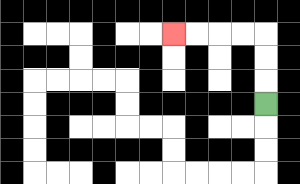{'start': '[11, 4]', 'end': '[7, 1]', 'path_directions': 'U,U,U,L,L,L,L', 'path_coordinates': '[[11, 4], [11, 3], [11, 2], [11, 1], [10, 1], [9, 1], [8, 1], [7, 1]]'}